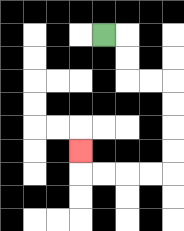{'start': '[4, 1]', 'end': '[3, 6]', 'path_directions': 'R,D,D,R,R,D,D,D,D,L,L,L,L,U', 'path_coordinates': '[[4, 1], [5, 1], [5, 2], [5, 3], [6, 3], [7, 3], [7, 4], [7, 5], [7, 6], [7, 7], [6, 7], [5, 7], [4, 7], [3, 7], [3, 6]]'}